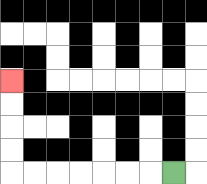{'start': '[7, 7]', 'end': '[0, 3]', 'path_directions': 'L,L,L,L,L,L,L,U,U,U,U', 'path_coordinates': '[[7, 7], [6, 7], [5, 7], [4, 7], [3, 7], [2, 7], [1, 7], [0, 7], [0, 6], [0, 5], [0, 4], [0, 3]]'}